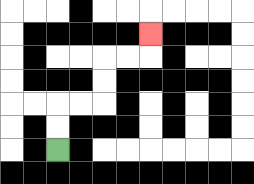{'start': '[2, 6]', 'end': '[6, 1]', 'path_directions': 'U,U,R,R,U,U,R,R,U', 'path_coordinates': '[[2, 6], [2, 5], [2, 4], [3, 4], [4, 4], [4, 3], [4, 2], [5, 2], [6, 2], [6, 1]]'}